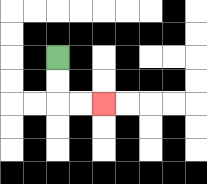{'start': '[2, 2]', 'end': '[4, 4]', 'path_directions': 'D,D,R,R', 'path_coordinates': '[[2, 2], [2, 3], [2, 4], [3, 4], [4, 4]]'}